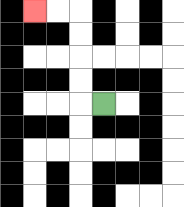{'start': '[4, 4]', 'end': '[1, 0]', 'path_directions': 'L,U,U,U,U,L,L', 'path_coordinates': '[[4, 4], [3, 4], [3, 3], [3, 2], [3, 1], [3, 0], [2, 0], [1, 0]]'}